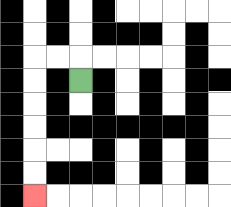{'start': '[3, 3]', 'end': '[1, 8]', 'path_directions': 'U,L,L,D,D,D,D,D,D', 'path_coordinates': '[[3, 3], [3, 2], [2, 2], [1, 2], [1, 3], [1, 4], [1, 5], [1, 6], [1, 7], [1, 8]]'}